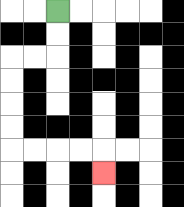{'start': '[2, 0]', 'end': '[4, 7]', 'path_directions': 'D,D,L,L,D,D,D,D,R,R,R,R,D', 'path_coordinates': '[[2, 0], [2, 1], [2, 2], [1, 2], [0, 2], [0, 3], [0, 4], [0, 5], [0, 6], [1, 6], [2, 6], [3, 6], [4, 6], [4, 7]]'}